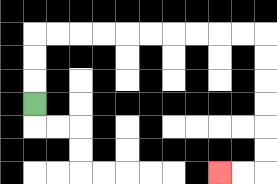{'start': '[1, 4]', 'end': '[9, 7]', 'path_directions': 'U,U,U,R,R,R,R,R,R,R,R,R,R,D,D,D,D,D,D,L,L', 'path_coordinates': '[[1, 4], [1, 3], [1, 2], [1, 1], [2, 1], [3, 1], [4, 1], [5, 1], [6, 1], [7, 1], [8, 1], [9, 1], [10, 1], [11, 1], [11, 2], [11, 3], [11, 4], [11, 5], [11, 6], [11, 7], [10, 7], [9, 7]]'}